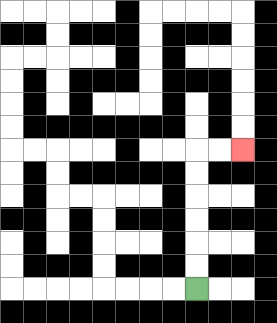{'start': '[8, 12]', 'end': '[10, 6]', 'path_directions': 'U,U,U,U,U,U,R,R', 'path_coordinates': '[[8, 12], [8, 11], [8, 10], [8, 9], [8, 8], [8, 7], [8, 6], [9, 6], [10, 6]]'}